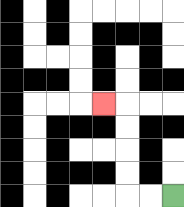{'start': '[7, 8]', 'end': '[4, 4]', 'path_directions': 'L,L,U,U,U,U,L', 'path_coordinates': '[[7, 8], [6, 8], [5, 8], [5, 7], [5, 6], [5, 5], [5, 4], [4, 4]]'}